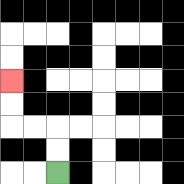{'start': '[2, 7]', 'end': '[0, 3]', 'path_directions': 'U,U,L,L,U,U', 'path_coordinates': '[[2, 7], [2, 6], [2, 5], [1, 5], [0, 5], [0, 4], [0, 3]]'}